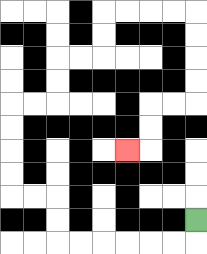{'start': '[8, 9]', 'end': '[5, 6]', 'path_directions': 'D,L,L,L,L,L,L,U,U,L,L,U,U,U,U,R,R,U,U,R,R,U,U,R,R,R,R,D,D,D,D,L,L,D,D,L', 'path_coordinates': '[[8, 9], [8, 10], [7, 10], [6, 10], [5, 10], [4, 10], [3, 10], [2, 10], [2, 9], [2, 8], [1, 8], [0, 8], [0, 7], [0, 6], [0, 5], [0, 4], [1, 4], [2, 4], [2, 3], [2, 2], [3, 2], [4, 2], [4, 1], [4, 0], [5, 0], [6, 0], [7, 0], [8, 0], [8, 1], [8, 2], [8, 3], [8, 4], [7, 4], [6, 4], [6, 5], [6, 6], [5, 6]]'}